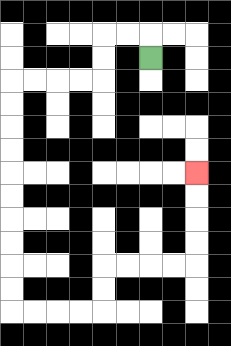{'start': '[6, 2]', 'end': '[8, 7]', 'path_directions': 'U,L,L,D,D,L,L,L,L,D,D,D,D,D,D,D,D,D,D,R,R,R,R,U,U,R,R,R,R,U,U,U,U', 'path_coordinates': '[[6, 2], [6, 1], [5, 1], [4, 1], [4, 2], [4, 3], [3, 3], [2, 3], [1, 3], [0, 3], [0, 4], [0, 5], [0, 6], [0, 7], [0, 8], [0, 9], [0, 10], [0, 11], [0, 12], [0, 13], [1, 13], [2, 13], [3, 13], [4, 13], [4, 12], [4, 11], [5, 11], [6, 11], [7, 11], [8, 11], [8, 10], [8, 9], [8, 8], [8, 7]]'}